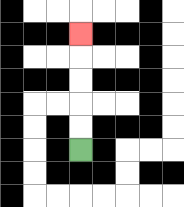{'start': '[3, 6]', 'end': '[3, 1]', 'path_directions': 'U,U,U,U,U', 'path_coordinates': '[[3, 6], [3, 5], [3, 4], [3, 3], [3, 2], [3, 1]]'}